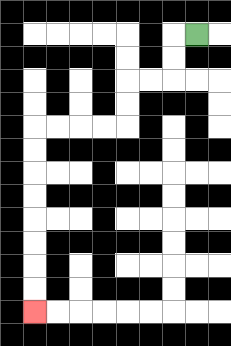{'start': '[8, 1]', 'end': '[1, 13]', 'path_directions': 'L,D,D,L,L,D,D,L,L,L,L,D,D,D,D,D,D,D,D', 'path_coordinates': '[[8, 1], [7, 1], [7, 2], [7, 3], [6, 3], [5, 3], [5, 4], [5, 5], [4, 5], [3, 5], [2, 5], [1, 5], [1, 6], [1, 7], [1, 8], [1, 9], [1, 10], [1, 11], [1, 12], [1, 13]]'}